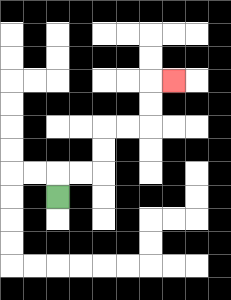{'start': '[2, 8]', 'end': '[7, 3]', 'path_directions': 'U,R,R,U,U,R,R,U,U,R', 'path_coordinates': '[[2, 8], [2, 7], [3, 7], [4, 7], [4, 6], [4, 5], [5, 5], [6, 5], [6, 4], [6, 3], [7, 3]]'}